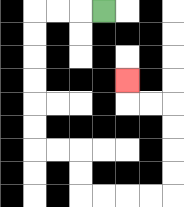{'start': '[4, 0]', 'end': '[5, 3]', 'path_directions': 'L,L,L,D,D,D,D,D,D,R,R,D,D,R,R,R,R,U,U,U,U,L,L,U', 'path_coordinates': '[[4, 0], [3, 0], [2, 0], [1, 0], [1, 1], [1, 2], [1, 3], [1, 4], [1, 5], [1, 6], [2, 6], [3, 6], [3, 7], [3, 8], [4, 8], [5, 8], [6, 8], [7, 8], [7, 7], [7, 6], [7, 5], [7, 4], [6, 4], [5, 4], [5, 3]]'}